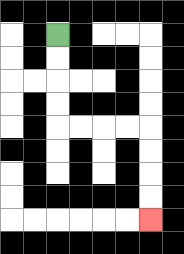{'start': '[2, 1]', 'end': '[6, 9]', 'path_directions': 'D,D,D,D,R,R,R,R,D,D,D,D', 'path_coordinates': '[[2, 1], [2, 2], [2, 3], [2, 4], [2, 5], [3, 5], [4, 5], [5, 5], [6, 5], [6, 6], [6, 7], [6, 8], [6, 9]]'}